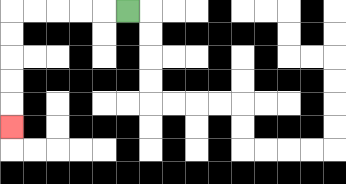{'start': '[5, 0]', 'end': '[0, 5]', 'path_directions': 'L,L,L,L,L,D,D,D,D,D', 'path_coordinates': '[[5, 0], [4, 0], [3, 0], [2, 0], [1, 0], [0, 0], [0, 1], [0, 2], [0, 3], [0, 4], [0, 5]]'}